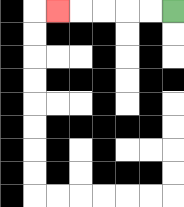{'start': '[7, 0]', 'end': '[2, 0]', 'path_directions': 'L,L,L,L,L', 'path_coordinates': '[[7, 0], [6, 0], [5, 0], [4, 0], [3, 0], [2, 0]]'}